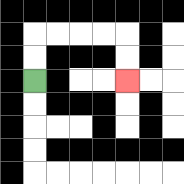{'start': '[1, 3]', 'end': '[5, 3]', 'path_directions': 'U,U,R,R,R,R,D,D', 'path_coordinates': '[[1, 3], [1, 2], [1, 1], [2, 1], [3, 1], [4, 1], [5, 1], [5, 2], [5, 3]]'}